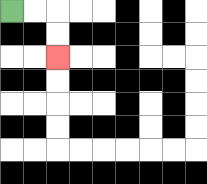{'start': '[0, 0]', 'end': '[2, 2]', 'path_directions': 'R,R,D,D', 'path_coordinates': '[[0, 0], [1, 0], [2, 0], [2, 1], [2, 2]]'}